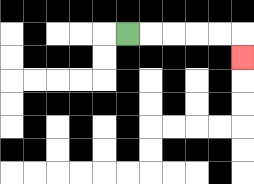{'start': '[5, 1]', 'end': '[10, 2]', 'path_directions': 'R,R,R,R,R,D', 'path_coordinates': '[[5, 1], [6, 1], [7, 1], [8, 1], [9, 1], [10, 1], [10, 2]]'}